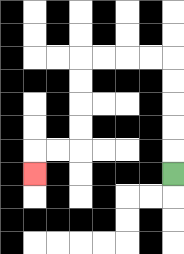{'start': '[7, 7]', 'end': '[1, 7]', 'path_directions': 'U,U,U,U,U,L,L,L,L,D,D,D,D,L,L,D', 'path_coordinates': '[[7, 7], [7, 6], [7, 5], [7, 4], [7, 3], [7, 2], [6, 2], [5, 2], [4, 2], [3, 2], [3, 3], [3, 4], [3, 5], [3, 6], [2, 6], [1, 6], [1, 7]]'}